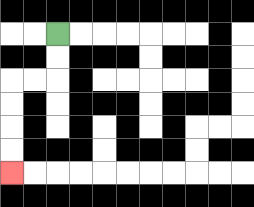{'start': '[2, 1]', 'end': '[0, 7]', 'path_directions': 'D,D,L,L,D,D,D,D', 'path_coordinates': '[[2, 1], [2, 2], [2, 3], [1, 3], [0, 3], [0, 4], [0, 5], [0, 6], [0, 7]]'}